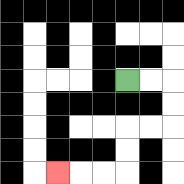{'start': '[5, 3]', 'end': '[2, 7]', 'path_directions': 'R,R,D,D,L,L,D,D,L,L,L', 'path_coordinates': '[[5, 3], [6, 3], [7, 3], [7, 4], [7, 5], [6, 5], [5, 5], [5, 6], [5, 7], [4, 7], [3, 7], [2, 7]]'}